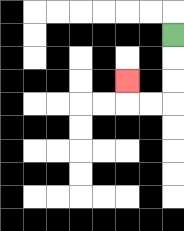{'start': '[7, 1]', 'end': '[5, 3]', 'path_directions': 'D,D,D,L,L,U', 'path_coordinates': '[[7, 1], [7, 2], [7, 3], [7, 4], [6, 4], [5, 4], [5, 3]]'}